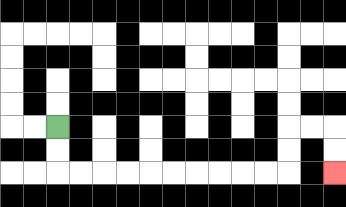{'start': '[2, 5]', 'end': '[14, 7]', 'path_directions': 'D,D,R,R,R,R,R,R,R,R,R,R,U,U,R,R,D,D', 'path_coordinates': '[[2, 5], [2, 6], [2, 7], [3, 7], [4, 7], [5, 7], [6, 7], [7, 7], [8, 7], [9, 7], [10, 7], [11, 7], [12, 7], [12, 6], [12, 5], [13, 5], [14, 5], [14, 6], [14, 7]]'}